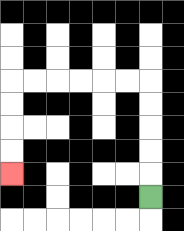{'start': '[6, 8]', 'end': '[0, 7]', 'path_directions': 'U,U,U,U,U,L,L,L,L,L,L,D,D,D,D', 'path_coordinates': '[[6, 8], [6, 7], [6, 6], [6, 5], [6, 4], [6, 3], [5, 3], [4, 3], [3, 3], [2, 3], [1, 3], [0, 3], [0, 4], [0, 5], [0, 6], [0, 7]]'}